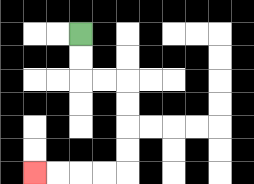{'start': '[3, 1]', 'end': '[1, 7]', 'path_directions': 'D,D,R,R,D,D,D,D,L,L,L,L', 'path_coordinates': '[[3, 1], [3, 2], [3, 3], [4, 3], [5, 3], [5, 4], [5, 5], [5, 6], [5, 7], [4, 7], [3, 7], [2, 7], [1, 7]]'}